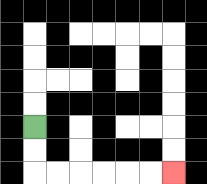{'start': '[1, 5]', 'end': '[7, 7]', 'path_directions': 'D,D,R,R,R,R,R,R', 'path_coordinates': '[[1, 5], [1, 6], [1, 7], [2, 7], [3, 7], [4, 7], [5, 7], [6, 7], [7, 7]]'}